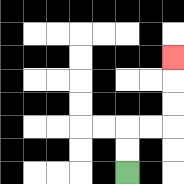{'start': '[5, 7]', 'end': '[7, 2]', 'path_directions': 'U,U,R,R,U,U,U', 'path_coordinates': '[[5, 7], [5, 6], [5, 5], [6, 5], [7, 5], [7, 4], [7, 3], [7, 2]]'}